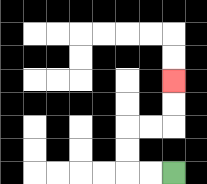{'start': '[7, 7]', 'end': '[7, 3]', 'path_directions': 'L,L,U,U,R,R,U,U', 'path_coordinates': '[[7, 7], [6, 7], [5, 7], [5, 6], [5, 5], [6, 5], [7, 5], [7, 4], [7, 3]]'}